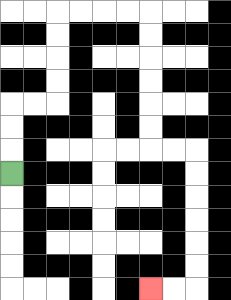{'start': '[0, 7]', 'end': '[6, 12]', 'path_directions': 'U,U,U,R,R,U,U,U,U,R,R,R,R,D,D,D,D,D,D,R,R,D,D,D,D,D,D,L,L', 'path_coordinates': '[[0, 7], [0, 6], [0, 5], [0, 4], [1, 4], [2, 4], [2, 3], [2, 2], [2, 1], [2, 0], [3, 0], [4, 0], [5, 0], [6, 0], [6, 1], [6, 2], [6, 3], [6, 4], [6, 5], [6, 6], [7, 6], [8, 6], [8, 7], [8, 8], [8, 9], [8, 10], [8, 11], [8, 12], [7, 12], [6, 12]]'}